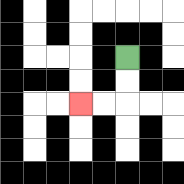{'start': '[5, 2]', 'end': '[3, 4]', 'path_directions': 'D,D,L,L', 'path_coordinates': '[[5, 2], [5, 3], [5, 4], [4, 4], [3, 4]]'}